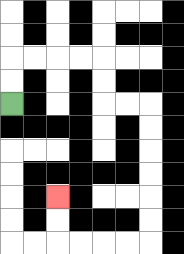{'start': '[0, 4]', 'end': '[2, 8]', 'path_directions': 'U,U,R,R,R,R,D,D,R,R,D,D,D,D,D,D,L,L,L,L,U,U', 'path_coordinates': '[[0, 4], [0, 3], [0, 2], [1, 2], [2, 2], [3, 2], [4, 2], [4, 3], [4, 4], [5, 4], [6, 4], [6, 5], [6, 6], [6, 7], [6, 8], [6, 9], [6, 10], [5, 10], [4, 10], [3, 10], [2, 10], [2, 9], [2, 8]]'}